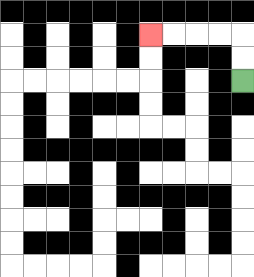{'start': '[10, 3]', 'end': '[6, 1]', 'path_directions': 'U,U,L,L,L,L', 'path_coordinates': '[[10, 3], [10, 2], [10, 1], [9, 1], [8, 1], [7, 1], [6, 1]]'}